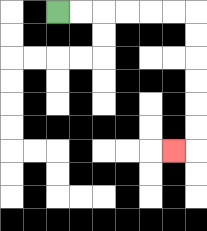{'start': '[2, 0]', 'end': '[7, 6]', 'path_directions': 'R,R,R,R,R,R,D,D,D,D,D,D,L', 'path_coordinates': '[[2, 0], [3, 0], [4, 0], [5, 0], [6, 0], [7, 0], [8, 0], [8, 1], [8, 2], [8, 3], [8, 4], [8, 5], [8, 6], [7, 6]]'}